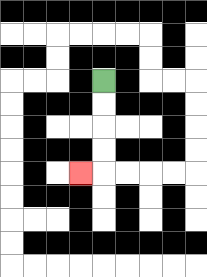{'start': '[4, 3]', 'end': '[3, 7]', 'path_directions': 'D,D,D,D,L', 'path_coordinates': '[[4, 3], [4, 4], [4, 5], [4, 6], [4, 7], [3, 7]]'}